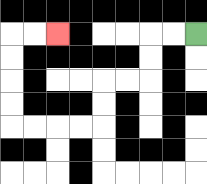{'start': '[8, 1]', 'end': '[2, 1]', 'path_directions': 'L,L,D,D,L,L,D,D,L,L,L,L,U,U,U,U,R,R', 'path_coordinates': '[[8, 1], [7, 1], [6, 1], [6, 2], [6, 3], [5, 3], [4, 3], [4, 4], [4, 5], [3, 5], [2, 5], [1, 5], [0, 5], [0, 4], [0, 3], [0, 2], [0, 1], [1, 1], [2, 1]]'}